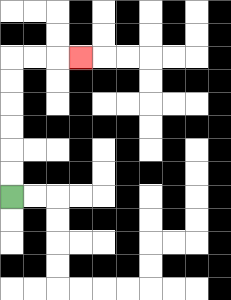{'start': '[0, 8]', 'end': '[3, 2]', 'path_directions': 'U,U,U,U,U,U,R,R,R', 'path_coordinates': '[[0, 8], [0, 7], [0, 6], [0, 5], [0, 4], [0, 3], [0, 2], [1, 2], [2, 2], [3, 2]]'}